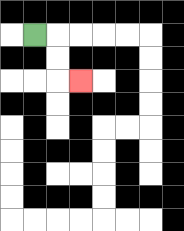{'start': '[1, 1]', 'end': '[3, 3]', 'path_directions': 'R,D,D,R', 'path_coordinates': '[[1, 1], [2, 1], [2, 2], [2, 3], [3, 3]]'}